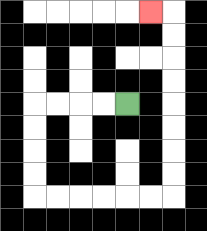{'start': '[5, 4]', 'end': '[6, 0]', 'path_directions': 'L,L,L,L,D,D,D,D,R,R,R,R,R,R,U,U,U,U,U,U,U,U,L', 'path_coordinates': '[[5, 4], [4, 4], [3, 4], [2, 4], [1, 4], [1, 5], [1, 6], [1, 7], [1, 8], [2, 8], [3, 8], [4, 8], [5, 8], [6, 8], [7, 8], [7, 7], [7, 6], [7, 5], [7, 4], [7, 3], [7, 2], [7, 1], [7, 0], [6, 0]]'}